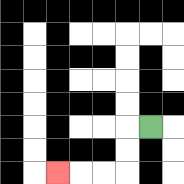{'start': '[6, 5]', 'end': '[2, 7]', 'path_directions': 'L,D,D,L,L,L', 'path_coordinates': '[[6, 5], [5, 5], [5, 6], [5, 7], [4, 7], [3, 7], [2, 7]]'}